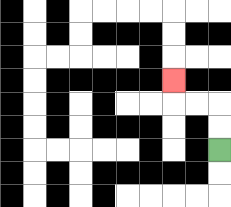{'start': '[9, 6]', 'end': '[7, 3]', 'path_directions': 'U,U,L,L,U', 'path_coordinates': '[[9, 6], [9, 5], [9, 4], [8, 4], [7, 4], [7, 3]]'}